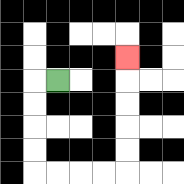{'start': '[2, 3]', 'end': '[5, 2]', 'path_directions': 'L,D,D,D,D,R,R,R,R,U,U,U,U,U', 'path_coordinates': '[[2, 3], [1, 3], [1, 4], [1, 5], [1, 6], [1, 7], [2, 7], [3, 7], [4, 7], [5, 7], [5, 6], [5, 5], [5, 4], [5, 3], [5, 2]]'}